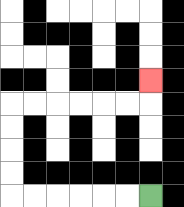{'start': '[6, 8]', 'end': '[6, 3]', 'path_directions': 'L,L,L,L,L,L,U,U,U,U,R,R,R,R,R,R,U', 'path_coordinates': '[[6, 8], [5, 8], [4, 8], [3, 8], [2, 8], [1, 8], [0, 8], [0, 7], [0, 6], [0, 5], [0, 4], [1, 4], [2, 4], [3, 4], [4, 4], [5, 4], [6, 4], [6, 3]]'}